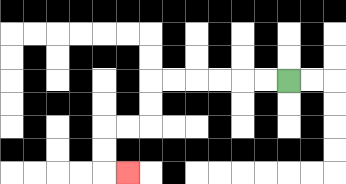{'start': '[12, 3]', 'end': '[5, 7]', 'path_directions': 'L,L,L,L,L,L,D,D,L,L,D,D,R', 'path_coordinates': '[[12, 3], [11, 3], [10, 3], [9, 3], [8, 3], [7, 3], [6, 3], [6, 4], [6, 5], [5, 5], [4, 5], [4, 6], [4, 7], [5, 7]]'}